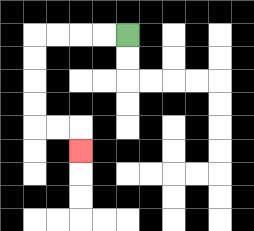{'start': '[5, 1]', 'end': '[3, 6]', 'path_directions': 'L,L,L,L,D,D,D,D,R,R,D', 'path_coordinates': '[[5, 1], [4, 1], [3, 1], [2, 1], [1, 1], [1, 2], [1, 3], [1, 4], [1, 5], [2, 5], [3, 5], [3, 6]]'}